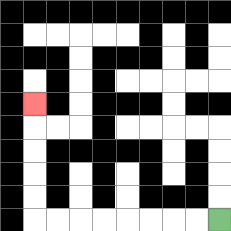{'start': '[9, 9]', 'end': '[1, 4]', 'path_directions': 'L,L,L,L,L,L,L,L,U,U,U,U,U', 'path_coordinates': '[[9, 9], [8, 9], [7, 9], [6, 9], [5, 9], [4, 9], [3, 9], [2, 9], [1, 9], [1, 8], [1, 7], [1, 6], [1, 5], [1, 4]]'}